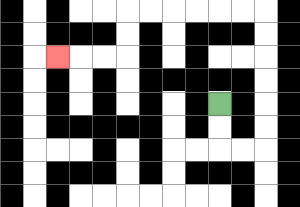{'start': '[9, 4]', 'end': '[2, 2]', 'path_directions': 'D,D,R,R,U,U,U,U,U,U,L,L,L,L,L,L,D,D,L,L,L', 'path_coordinates': '[[9, 4], [9, 5], [9, 6], [10, 6], [11, 6], [11, 5], [11, 4], [11, 3], [11, 2], [11, 1], [11, 0], [10, 0], [9, 0], [8, 0], [7, 0], [6, 0], [5, 0], [5, 1], [5, 2], [4, 2], [3, 2], [2, 2]]'}